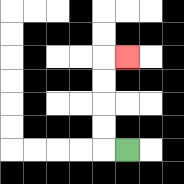{'start': '[5, 6]', 'end': '[5, 2]', 'path_directions': 'L,U,U,U,U,R', 'path_coordinates': '[[5, 6], [4, 6], [4, 5], [4, 4], [4, 3], [4, 2], [5, 2]]'}